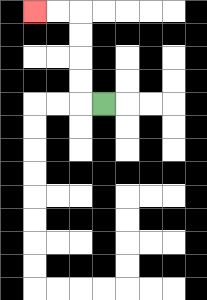{'start': '[4, 4]', 'end': '[1, 0]', 'path_directions': 'L,U,U,U,U,L,L', 'path_coordinates': '[[4, 4], [3, 4], [3, 3], [3, 2], [3, 1], [3, 0], [2, 0], [1, 0]]'}